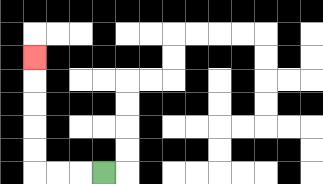{'start': '[4, 7]', 'end': '[1, 2]', 'path_directions': 'L,L,L,U,U,U,U,U', 'path_coordinates': '[[4, 7], [3, 7], [2, 7], [1, 7], [1, 6], [1, 5], [1, 4], [1, 3], [1, 2]]'}